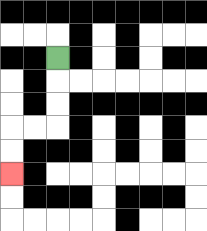{'start': '[2, 2]', 'end': '[0, 7]', 'path_directions': 'D,D,D,L,L,D,D', 'path_coordinates': '[[2, 2], [2, 3], [2, 4], [2, 5], [1, 5], [0, 5], [0, 6], [0, 7]]'}